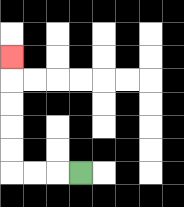{'start': '[3, 7]', 'end': '[0, 2]', 'path_directions': 'L,L,L,U,U,U,U,U', 'path_coordinates': '[[3, 7], [2, 7], [1, 7], [0, 7], [0, 6], [0, 5], [0, 4], [0, 3], [0, 2]]'}